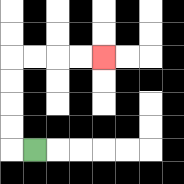{'start': '[1, 6]', 'end': '[4, 2]', 'path_directions': 'L,U,U,U,U,R,R,R,R', 'path_coordinates': '[[1, 6], [0, 6], [0, 5], [0, 4], [0, 3], [0, 2], [1, 2], [2, 2], [3, 2], [4, 2]]'}